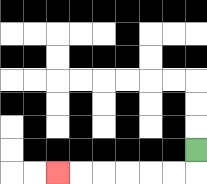{'start': '[8, 6]', 'end': '[2, 7]', 'path_directions': 'D,L,L,L,L,L,L', 'path_coordinates': '[[8, 6], [8, 7], [7, 7], [6, 7], [5, 7], [4, 7], [3, 7], [2, 7]]'}